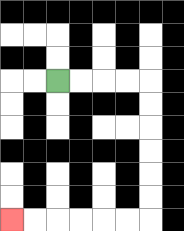{'start': '[2, 3]', 'end': '[0, 9]', 'path_directions': 'R,R,R,R,D,D,D,D,D,D,L,L,L,L,L,L', 'path_coordinates': '[[2, 3], [3, 3], [4, 3], [5, 3], [6, 3], [6, 4], [6, 5], [6, 6], [6, 7], [6, 8], [6, 9], [5, 9], [4, 9], [3, 9], [2, 9], [1, 9], [0, 9]]'}